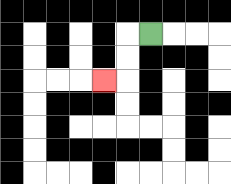{'start': '[6, 1]', 'end': '[4, 3]', 'path_directions': 'L,D,D,L', 'path_coordinates': '[[6, 1], [5, 1], [5, 2], [5, 3], [4, 3]]'}